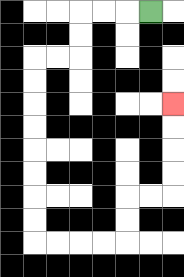{'start': '[6, 0]', 'end': '[7, 4]', 'path_directions': 'L,L,L,D,D,L,L,D,D,D,D,D,D,D,D,R,R,R,R,U,U,R,R,U,U,U,U', 'path_coordinates': '[[6, 0], [5, 0], [4, 0], [3, 0], [3, 1], [3, 2], [2, 2], [1, 2], [1, 3], [1, 4], [1, 5], [1, 6], [1, 7], [1, 8], [1, 9], [1, 10], [2, 10], [3, 10], [4, 10], [5, 10], [5, 9], [5, 8], [6, 8], [7, 8], [7, 7], [7, 6], [7, 5], [7, 4]]'}